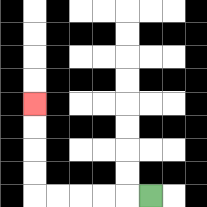{'start': '[6, 8]', 'end': '[1, 4]', 'path_directions': 'L,L,L,L,L,U,U,U,U', 'path_coordinates': '[[6, 8], [5, 8], [4, 8], [3, 8], [2, 8], [1, 8], [1, 7], [1, 6], [1, 5], [1, 4]]'}